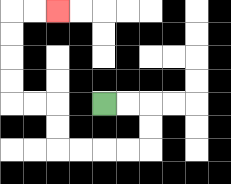{'start': '[4, 4]', 'end': '[2, 0]', 'path_directions': 'R,R,D,D,L,L,L,L,U,U,L,L,U,U,U,U,R,R', 'path_coordinates': '[[4, 4], [5, 4], [6, 4], [6, 5], [6, 6], [5, 6], [4, 6], [3, 6], [2, 6], [2, 5], [2, 4], [1, 4], [0, 4], [0, 3], [0, 2], [0, 1], [0, 0], [1, 0], [2, 0]]'}